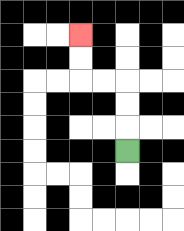{'start': '[5, 6]', 'end': '[3, 1]', 'path_directions': 'U,U,U,L,L,U,U', 'path_coordinates': '[[5, 6], [5, 5], [5, 4], [5, 3], [4, 3], [3, 3], [3, 2], [3, 1]]'}